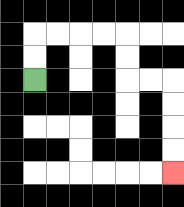{'start': '[1, 3]', 'end': '[7, 7]', 'path_directions': 'U,U,R,R,R,R,D,D,R,R,D,D,D,D', 'path_coordinates': '[[1, 3], [1, 2], [1, 1], [2, 1], [3, 1], [4, 1], [5, 1], [5, 2], [5, 3], [6, 3], [7, 3], [7, 4], [7, 5], [7, 6], [7, 7]]'}